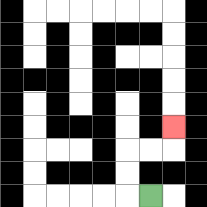{'start': '[6, 8]', 'end': '[7, 5]', 'path_directions': 'L,U,U,R,R,U', 'path_coordinates': '[[6, 8], [5, 8], [5, 7], [5, 6], [6, 6], [7, 6], [7, 5]]'}